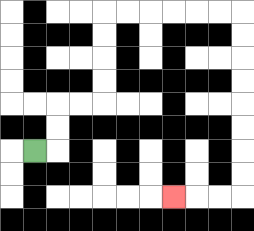{'start': '[1, 6]', 'end': '[7, 8]', 'path_directions': 'R,U,U,R,R,U,U,U,U,R,R,R,R,R,R,D,D,D,D,D,D,D,D,L,L,L', 'path_coordinates': '[[1, 6], [2, 6], [2, 5], [2, 4], [3, 4], [4, 4], [4, 3], [4, 2], [4, 1], [4, 0], [5, 0], [6, 0], [7, 0], [8, 0], [9, 0], [10, 0], [10, 1], [10, 2], [10, 3], [10, 4], [10, 5], [10, 6], [10, 7], [10, 8], [9, 8], [8, 8], [7, 8]]'}